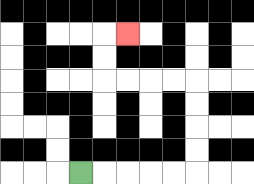{'start': '[3, 7]', 'end': '[5, 1]', 'path_directions': 'R,R,R,R,R,U,U,U,U,L,L,L,L,U,U,R', 'path_coordinates': '[[3, 7], [4, 7], [5, 7], [6, 7], [7, 7], [8, 7], [8, 6], [8, 5], [8, 4], [8, 3], [7, 3], [6, 3], [5, 3], [4, 3], [4, 2], [4, 1], [5, 1]]'}